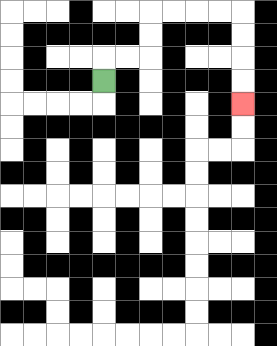{'start': '[4, 3]', 'end': '[10, 4]', 'path_directions': 'U,R,R,U,U,R,R,R,R,D,D,D,D', 'path_coordinates': '[[4, 3], [4, 2], [5, 2], [6, 2], [6, 1], [6, 0], [7, 0], [8, 0], [9, 0], [10, 0], [10, 1], [10, 2], [10, 3], [10, 4]]'}